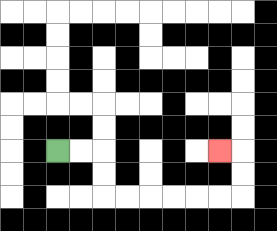{'start': '[2, 6]', 'end': '[9, 6]', 'path_directions': 'R,R,D,D,R,R,R,R,R,R,U,U,L', 'path_coordinates': '[[2, 6], [3, 6], [4, 6], [4, 7], [4, 8], [5, 8], [6, 8], [7, 8], [8, 8], [9, 8], [10, 8], [10, 7], [10, 6], [9, 6]]'}